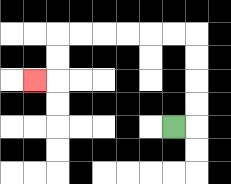{'start': '[7, 5]', 'end': '[1, 3]', 'path_directions': 'R,U,U,U,U,L,L,L,L,L,L,D,D,L', 'path_coordinates': '[[7, 5], [8, 5], [8, 4], [8, 3], [8, 2], [8, 1], [7, 1], [6, 1], [5, 1], [4, 1], [3, 1], [2, 1], [2, 2], [2, 3], [1, 3]]'}